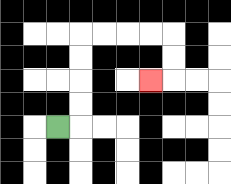{'start': '[2, 5]', 'end': '[6, 3]', 'path_directions': 'R,U,U,U,U,R,R,R,R,D,D,L', 'path_coordinates': '[[2, 5], [3, 5], [3, 4], [3, 3], [3, 2], [3, 1], [4, 1], [5, 1], [6, 1], [7, 1], [7, 2], [7, 3], [6, 3]]'}